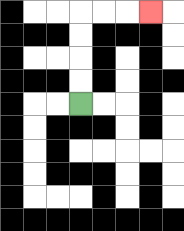{'start': '[3, 4]', 'end': '[6, 0]', 'path_directions': 'U,U,U,U,R,R,R', 'path_coordinates': '[[3, 4], [3, 3], [3, 2], [3, 1], [3, 0], [4, 0], [5, 0], [6, 0]]'}